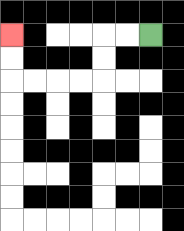{'start': '[6, 1]', 'end': '[0, 1]', 'path_directions': 'L,L,D,D,L,L,L,L,U,U', 'path_coordinates': '[[6, 1], [5, 1], [4, 1], [4, 2], [4, 3], [3, 3], [2, 3], [1, 3], [0, 3], [0, 2], [0, 1]]'}